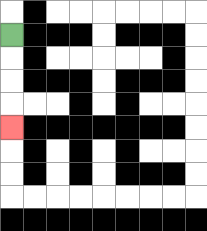{'start': '[0, 1]', 'end': '[0, 5]', 'path_directions': 'D,D,D,D', 'path_coordinates': '[[0, 1], [0, 2], [0, 3], [0, 4], [0, 5]]'}